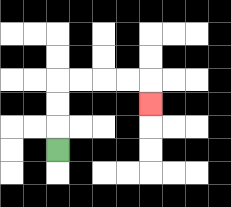{'start': '[2, 6]', 'end': '[6, 4]', 'path_directions': 'U,U,U,R,R,R,R,D', 'path_coordinates': '[[2, 6], [2, 5], [2, 4], [2, 3], [3, 3], [4, 3], [5, 3], [6, 3], [6, 4]]'}